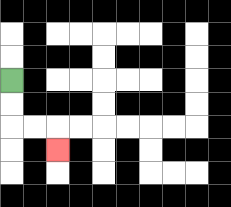{'start': '[0, 3]', 'end': '[2, 6]', 'path_directions': 'D,D,R,R,D', 'path_coordinates': '[[0, 3], [0, 4], [0, 5], [1, 5], [2, 5], [2, 6]]'}